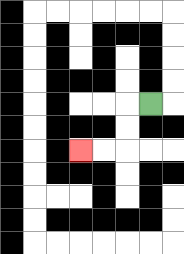{'start': '[6, 4]', 'end': '[3, 6]', 'path_directions': 'L,D,D,L,L', 'path_coordinates': '[[6, 4], [5, 4], [5, 5], [5, 6], [4, 6], [3, 6]]'}